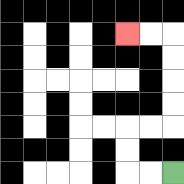{'start': '[7, 7]', 'end': '[5, 1]', 'path_directions': 'L,L,U,U,R,R,U,U,U,U,L,L', 'path_coordinates': '[[7, 7], [6, 7], [5, 7], [5, 6], [5, 5], [6, 5], [7, 5], [7, 4], [7, 3], [7, 2], [7, 1], [6, 1], [5, 1]]'}